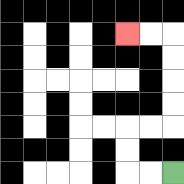{'start': '[7, 7]', 'end': '[5, 1]', 'path_directions': 'L,L,U,U,R,R,U,U,U,U,L,L', 'path_coordinates': '[[7, 7], [6, 7], [5, 7], [5, 6], [5, 5], [6, 5], [7, 5], [7, 4], [7, 3], [7, 2], [7, 1], [6, 1], [5, 1]]'}